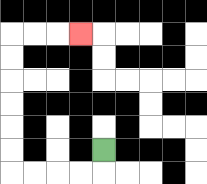{'start': '[4, 6]', 'end': '[3, 1]', 'path_directions': 'D,L,L,L,L,U,U,U,U,U,U,R,R,R', 'path_coordinates': '[[4, 6], [4, 7], [3, 7], [2, 7], [1, 7], [0, 7], [0, 6], [0, 5], [0, 4], [0, 3], [0, 2], [0, 1], [1, 1], [2, 1], [3, 1]]'}